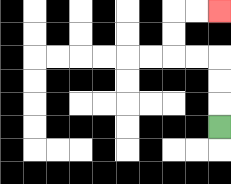{'start': '[9, 5]', 'end': '[9, 0]', 'path_directions': 'U,U,U,L,L,U,U,R,R', 'path_coordinates': '[[9, 5], [9, 4], [9, 3], [9, 2], [8, 2], [7, 2], [7, 1], [7, 0], [8, 0], [9, 0]]'}